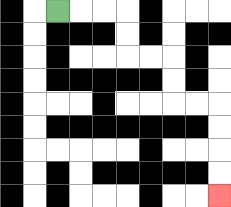{'start': '[2, 0]', 'end': '[9, 8]', 'path_directions': 'R,R,R,D,D,R,R,D,D,R,R,D,D,D,D', 'path_coordinates': '[[2, 0], [3, 0], [4, 0], [5, 0], [5, 1], [5, 2], [6, 2], [7, 2], [7, 3], [7, 4], [8, 4], [9, 4], [9, 5], [9, 6], [9, 7], [9, 8]]'}